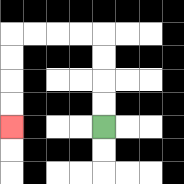{'start': '[4, 5]', 'end': '[0, 5]', 'path_directions': 'U,U,U,U,L,L,L,L,D,D,D,D', 'path_coordinates': '[[4, 5], [4, 4], [4, 3], [4, 2], [4, 1], [3, 1], [2, 1], [1, 1], [0, 1], [0, 2], [0, 3], [0, 4], [0, 5]]'}